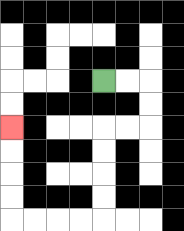{'start': '[4, 3]', 'end': '[0, 5]', 'path_directions': 'R,R,D,D,L,L,D,D,D,D,L,L,L,L,U,U,U,U', 'path_coordinates': '[[4, 3], [5, 3], [6, 3], [6, 4], [6, 5], [5, 5], [4, 5], [4, 6], [4, 7], [4, 8], [4, 9], [3, 9], [2, 9], [1, 9], [0, 9], [0, 8], [0, 7], [0, 6], [0, 5]]'}